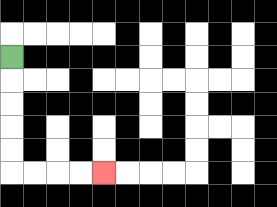{'start': '[0, 2]', 'end': '[4, 7]', 'path_directions': 'D,D,D,D,D,R,R,R,R', 'path_coordinates': '[[0, 2], [0, 3], [0, 4], [0, 5], [0, 6], [0, 7], [1, 7], [2, 7], [3, 7], [4, 7]]'}